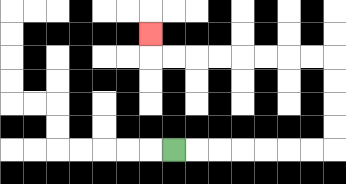{'start': '[7, 6]', 'end': '[6, 1]', 'path_directions': 'R,R,R,R,R,R,R,U,U,U,U,L,L,L,L,L,L,L,L,U', 'path_coordinates': '[[7, 6], [8, 6], [9, 6], [10, 6], [11, 6], [12, 6], [13, 6], [14, 6], [14, 5], [14, 4], [14, 3], [14, 2], [13, 2], [12, 2], [11, 2], [10, 2], [9, 2], [8, 2], [7, 2], [6, 2], [6, 1]]'}